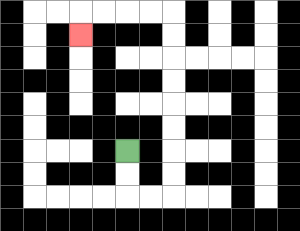{'start': '[5, 6]', 'end': '[3, 1]', 'path_directions': 'D,D,R,R,U,U,U,U,U,U,U,U,L,L,L,L,D', 'path_coordinates': '[[5, 6], [5, 7], [5, 8], [6, 8], [7, 8], [7, 7], [7, 6], [7, 5], [7, 4], [7, 3], [7, 2], [7, 1], [7, 0], [6, 0], [5, 0], [4, 0], [3, 0], [3, 1]]'}